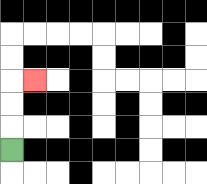{'start': '[0, 6]', 'end': '[1, 3]', 'path_directions': 'U,U,U,R', 'path_coordinates': '[[0, 6], [0, 5], [0, 4], [0, 3], [1, 3]]'}